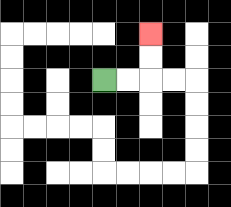{'start': '[4, 3]', 'end': '[6, 1]', 'path_directions': 'R,R,U,U', 'path_coordinates': '[[4, 3], [5, 3], [6, 3], [6, 2], [6, 1]]'}